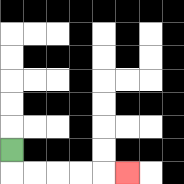{'start': '[0, 6]', 'end': '[5, 7]', 'path_directions': 'D,R,R,R,R,R', 'path_coordinates': '[[0, 6], [0, 7], [1, 7], [2, 7], [3, 7], [4, 7], [5, 7]]'}